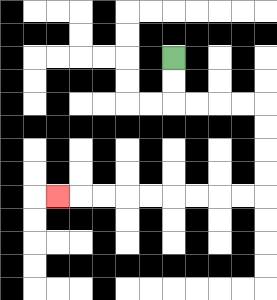{'start': '[7, 2]', 'end': '[2, 8]', 'path_directions': 'D,D,R,R,R,R,D,D,D,D,L,L,L,L,L,L,L,L,L', 'path_coordinates': '[[7, 2], [7, 3], [7, 4], [8, 4], [9, 4], [10, 4], [11, 4], [11, 5], [11, 6], [11, 7], [11, 8], [10, 8], [9, 8], [8, 8], [7, 8], [6, 8], [5, 8], [4, 8], [3, 8], [2, 8]]'}